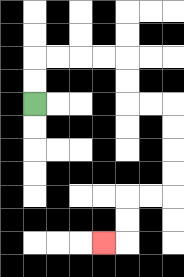{'start': '[1, 4]', 'end': '[4, 10]', 'path_directions': 'U,U,R,R,R,R,D,D,R,R,D,D,D,D,L,L,D,D,L', 'path_coordinates': '[[1, 4], [1, 3], [1, 2], [2, 2], [3, 2], [4, 2], [5, 2], [5, 3], [5, 4], [6, 4], [7, 4], [7, 5], [7, 6], [7, 7], [7, 8], [6, 8], [5, 8], [5, 9], [5, 10], [4, 10]]'}